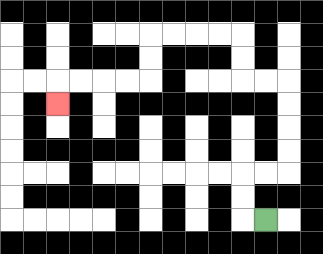{'start': '[11, 9]', 'end': '[2, 4]', 'path_directions': 'L,U,U,R,R,U,U,U,U,L,L,U,U,L,L,L,L,D,D,L,L,L,L,D', 'path_coordinates': '[[11, 9], [10, 9], [10, 8], [10, 7], [11, 7], [12, 7], [12, 6], [12, 5], [12, 4], [12, 3], [11, 3], [10, 3], [10, 2], [10, 1], [9, 1], [8, 1], [7, 1], [6, 1], [6, 2], [6, 3], [5, 3], [4, 3], [3, 3], [2, 3], [2, 4]]'}